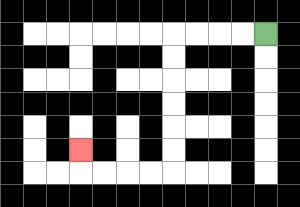{'start': '[11, 1]', 'end': '[3, 6]', 'path_directions': 'L,L,L,L,D,D,D,D,D,D,L,L,L,L,U', 'path_coordinates': '[[11, 1], [10, 1], [9, 1], [8, 1], [7, 1], [7, 2], [7, 3], [7, 4], [7, 5], [7, 6], [7, 7], [6, 7], [5, 7], [4, 7], [3, 7], [3, 6]]'}